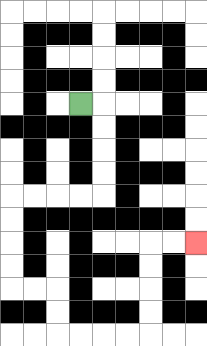{'start': '[3, 4]', 'end': '[8, 10]', 'path_directions': 'R,D,D,D,D,L,L,L,L,D,D,D,D,R,R,D,D,R,R,R,R,U,U,U,U,R,R', 'path_coordinates': '[[3, 4], [4, 4], [4, 5], [4, 6], [4, 7], [4, 8], [3, 8], [2, 8], [1, 8], [0, 8], [0, 9], [0, 10], [0, 11], [0, 12], [1, 12], [2, 12], [2, 13], [2, 14], [3, 14], [4, 14], [5, 14], [6, 14], [6, 13], [6, 12], [6, 11], [6, 10], [7, 10], [8, 10]]'}